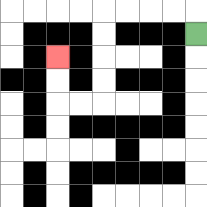{'start': '[8, 1]', 'end': '[2, 2]', 'path_directions': 'U,L,L,L,L,D,D,D,D,L,L,U,U', 'path_coordinates': '[[8, 1], [8, 0], [7, 0], [6, 0], [5, 0], [4, 0], [4, 1], [4, 2], [4, 3], [4, 4], [3, 4], [2, 4], [2, 3], [2, 2]]'}